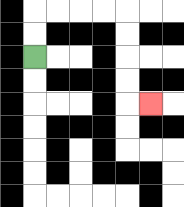{'start': '[1, 2]', 'end': '[6, 4]', 'path_directions': 'U,U,R,R,R,R,D,D,D,D,R', 'path_coordinates': '[[1, 2], [1, 1], [1, 0], [2, 0], [3, 0], [4, 0], [5, 0], [5, 1], [5, 2], [5, 3], [5, 4], [6, 4]]'}